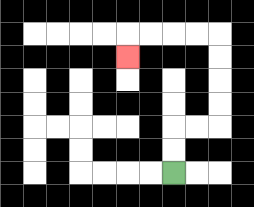{'start': '[7, 7]', 'end': '[5, 2]', 'path_directions': 'U,U,R,R,U,U,U,U,L,L,L,L,D', 'path_coordinates': '[[7, 7], [7, 6], [7, 5], [8, 5], [9, 5], [9, 4], [9, 3], [9, 2], [9, 1], [8, 1], [7, 1], [6, 1], [5, 1], [5, 2]]'}